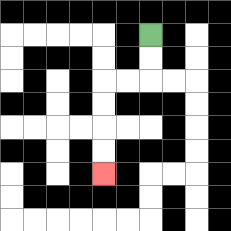{'start': '[6, 1]', 'end': '[4, 7]', 'path_directions': 'D,D,L,L,D,D,D,D', 'path_coordinates': '[[6, 1], [6, 2], [6, 3], [5, 3], [4, 3], [4, 4], [4, 5], [4, 6], [4, 7]]'}